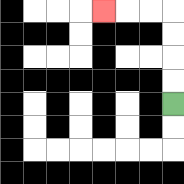{'start': '[7, 4]', 'end': '[4, 0]', 'path_directions': 'U,U,U,U,L,L,L', 'path_coordinates': '[[7, 4], [7, 3], [7, 2], [7, 1], [7, 0], [6, 0], [5, 0], [4, 0]]'}